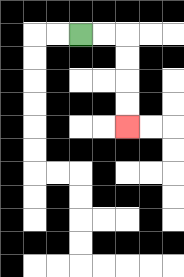{'start': '[3, 1]', 'end': '[5, 5]', 'path_directions': 'R,R,D,D,D,D', 'path_coordinates': '[[3, 1], [4, 1], [5, 1], [5, 2], [5, 3], [5, 4], [5, 5]]'}